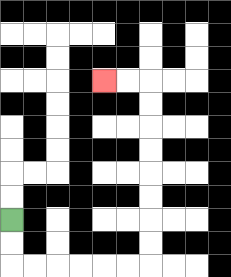{'start': '[0, 9]', 'end': '[4, 3]', 'path_directions': 'D,D,R,R,R,R,R,R,U,U,U,U,U,U,U,U,L,L', 'path_coordinates': '[[0, 9], [0, 10], [0, 11], [1, 11], [2, 11], [3, 11], [4, 11], [5, 11], [6, 11], [6, 10], [6, 9], [6, 8], [6, 7], [6, 6], [6, 5], [6, 4], [6, 3], [5, 3], [4, 3]]'}